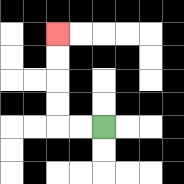{'start': '[4, 5]', 'end': '[2, 1]', 'path_directions': 'L,L,U,U,U,U', 'path_coordinates': '[[4, 5], [3, 5], [2, 5], [2, 4], [2, 3], [2, 2], [2, 1]]'}